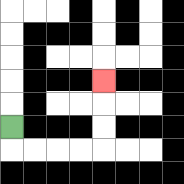{'start': '[0, 5]', 'end': '[4, 3]', 'path_directions': 'D,R,R,R,R,U,U,U', 'path_coordinates': '[[0, 5], [0, 6], [1, 6], [2, 6], [3, 6], [4, 6], [4, 5], [4, 4], [4, 3]]'}